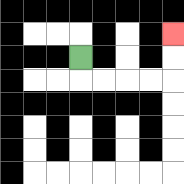{'start': '[3, 2]', 'end': '[7, 1]', 'path_directions': 'D,R,R,R,R,U,U', 'path_coordinates': '[[3, 2], [3, 3], [4, 3], [5, 3], [6, 3], [7, 3], [7, 2], [7, 1]]'}